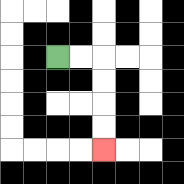{'start': '[2, 2]', 'end': '[4, 6]', 'path_directions': 'R,R,D,D,D,D', 'path_coordinates': '[[2, 2], [3, 2], [4, 2], [4, 3], [4, 4], [4, 5], [4, 6]]'}